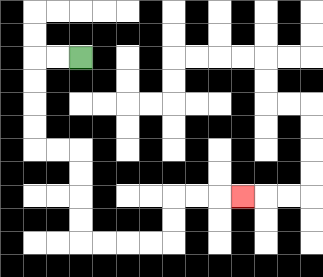{'start': '[3, 2]', 'end': '[10, 8]', 'path_directions': 'L,L,D,D,D,D,R,R,D,D,D,D,R,R,R,R,U,U,R,R,R', 'path_coordinates': '[[3, 2], [2, 2], [1, 2], [1, 3], [1, 4], [1, 5], [1, 6], [2, 6], [3, 6], [3, 7], [3, 8], [3, 9], [3, 10], [4, 10], [5, 10], [6, 10], [7, 10], [7, 9], [7, 8], [8, 8], [9, 8], [10, 8]]'}